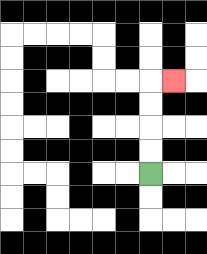{'start': '[6, 7]', 'end': '[7, 3]', 'path_directions': 'U,U,U,U,R', 'path_coordinates': '[[6, 7], [6, 6], [6, 5], [6, 4], [6, 3], [7, 3]]'}